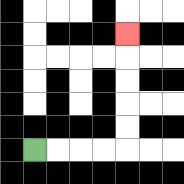{'start': '[1, 6]', 'end': '[5, 1]', 'path_directions': 'R,R,R,R,U,U,U,U,U', 'path_coordinates': '[[1, 6], [2, 6], [3, 6], [4, 6], [5, 6], [5, 5], [5, 4], [5, 3], [5, 2], [5, 1]]'}